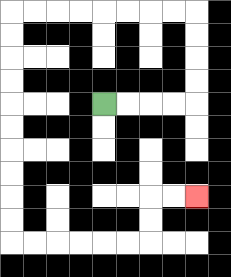{'start': '[4, 4]', 'end': '[8, 8]', 'path_directions': 'R,R,R,R,U,U,U,U,L,L,L,L,L,L,L,L,D,D,D,D,D,D,D,D,D,D,R,R,R,R,R,R,U,U,R,R', 'path_coordinates': '[[4, 4], [5, 4], [6, 4], [7, 4], [8, 4], [8, 3], [8, 2], [8, 1], [8, 0], [7, 0], [6, 0], [5, 0], [4, 0], [3, 0], [2, 0], [1, 0], [0, 0], [0, 1], [0, 2], [0, 3], [0, 4], [0, 5], [0, 6], [0, 7], [0, 8], [0, 9], [0, 10], [1, 10], [2, 10], [3, 10], [4, 10], [5, 10], [6, 10], [6, 9], [6, 8], [7, 8], [8, 8]]'}